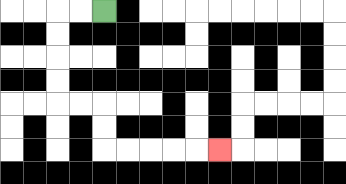{'start': '[4, 0]', 'end': '[9, 6]', 'path_directions': 'L,L,D,D,D,D,R,R,D,D,R,R,R,R,R', 'path_coordinates': '[[4, 0], [3, 0], [2, 0], [2, 1], [2, 2], [2, 3], [2, 4], [3, 4], [4, 4], [4, 5], [4, 6], [5, 6], [6, 6], [7, 6], [8, 6], [9, 6]]'}